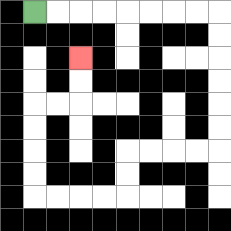{'start': '[1, 0]', 'end': '[3, 2]', 'path_directions': 'R,R,R,R,R,R,R,R,D,D,D,D,D,D,L,L,L,L,D,D,L,L,L,L,U,U,U,U,R,R,U,U', 'path_coordinates': '[[1, 0], [2, 0], [3, 0], [4, 0], [5, 0], [6, 0], [7, 0], [8, 0], [9, 0], [9, 1], [9, 2], [9, 3], [9, 4], [9, 5], [9, 6], [8, 6], [7, 6], [6, 6], [5, 6], [5, 7], [5, 8], [4, 8], [3, 8], [2, 8], [1, 8], [1, 7], [1, 6], [1, 5], [1, 4], [2, 4], [3, 4], [3, 3], [3, 2]]'}